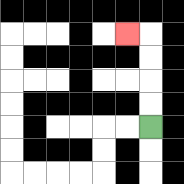{'start': '[6, 5]', 'end': '[5, 1]', 'path_directions': 'U,U,U,U,L', 'path_coordinates': '[[6, 5], [6, 4], [6, 3], [6, 2], [6, 1], [5, 1]]'}